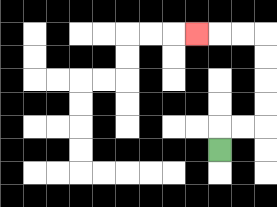{'start': '[9, 6]', 'end': '[8, 1]', 'path_directions': 'U,R,R,U,U,U,U,L,L,L', 'path_coordinates': '[[9, 6], [9, 5], [10, 5], [11, 5], [11, 4], [11, 3], [11, 2], [11, 1], [10, 1], [9, 1], [8, 1]]'}